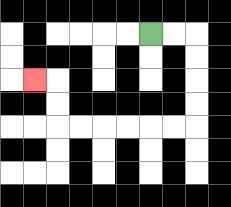{'start': '[6, 1]', 'end': '[1, 3]', 'path_directions': 'R,R,D,D,D,D,L,L,L,L,L,L,U,U,L', 'path_coordinates': '[[6, 1], [7, 1], [8, 1], [8, 2], [8, 3], [8, 4], [8, 5], [7, 5], [6, 5], [5, 5], [4, 5], [3, 5], [2, 5], [2, 4], [2, 3], [1, 3]]'}